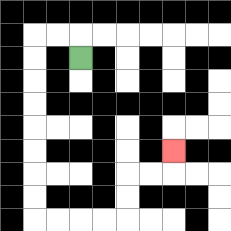{'start': '[3, 2]', 'end': '[7, 6]', 'path_directions': 'U,L,L,D,D,D,D,D,D,D,D,R,R,R,R,U,U,R,R,U', 'path_coordinates': '[[3, 2], [3, 1], [2, 1], [1, 1], [1, 2], [1, 3], [1, 4], [1, 5], [1, 6], [1, 7], [1, 8], [1, 9], [2, 9], [3, 9], [4, 9], [5, 9], [5, 8], [5, 7], [6, 7], [7, 7], [7, 6]]'}